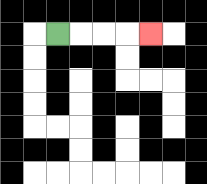{'start': '[2, 1]', 'end': '[6, 1]', 'path_directions': 'R,R,R,R', 'path_coordinates': '[[2, 1], [3, 1], [4, 1], [5, 1], [6, 1]]'}